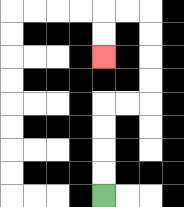{'start': '[4, 8]', 'end': '[4, 2]', 'path_directions': 'U,U,U,U,R,R,U,U,U,U,L,L,D,D', 'path_coordinates': '[[4, 8], [4, 7], [4, 6], [4, 5], [4, 4], [5, 4], [6, 4], [6, 3], [6, 2], [6, 1], [6, 0], [5, 0], [4, 0], [4, 1], [4, 2]]'}